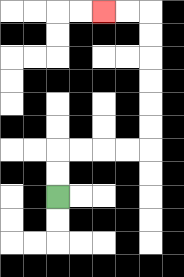{'start': '[2, 8]', 'end': '[4, 0]', 'path_directions': 'U,U,R,R,R,R,U,U,U,U,U,U,L,L', 'path_coordinates': '[[2, 8], [2, 7], [2, 6], [3, 6], [4, 6], [5, 6], [6, 6], [6, 5], [6, 4], [6, 3], [6, 2], [6, 1], [6, 0], [5, 0], [4, 0]]'}